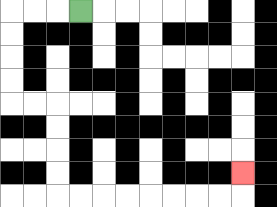{'start': '[3, 0]', 'end': '[10, 7]', 'path_directions': 'L,L,L,D,D,D,D,R,R,D,D,D,D,R,R,R,R,R,R,R,R,U', 'path_coordinates': '[[3, 0], [2, 0], [1, 0], [0, 0], [0, 1], [0, 2], [0, 3], [0, 4], [1, 4], [2, 4], [2, 5], [2, 6], [2, 7], [2, 8], [3, 8], [4, 8], [5, 8], [6, 8], [7, 8], [8, 8], [9, 8], [10, 8], [10, 7]]'}